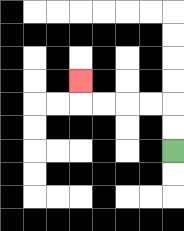{'start': '[7, 6]', 'end': '[3, 3]', 'path_directions': 'U,U,L,L,L,L,U', 'path_coordinates': '[[7, 6], [7, 5], [7, 4], [6, 4], [5, 4], [4, 4], [3, 4], [3, 3]]'}